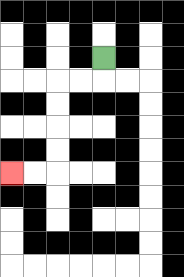{'start': '[4, 2]', 'end': '[0, 7]', 'path_directions': 'D,L,L,D,D,D,D,L,L', 'path_coordinates': '[[4, 2], [4, 3], [3, 3], [2, 3], [2, 4], [2, 5], [2, 6], [2, 7], [1, 7], [0, 7]]'}